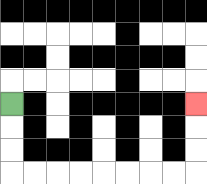{'start': '[0, 4]', 'end': '[8, 4]', 'path_directions': 'D,D,D,R,R,R,R,R,R,R,R,U,U,U', 'path_coordinates': '[[0, 4], [0, 5], [0, 6], [0, 7], [1, 7], [2, 7], [3, 7], [4, 7], [5, 7], [6, 7], [7, 7], [8, 7], [8, 6], [8, 5], [8, 4]]'}